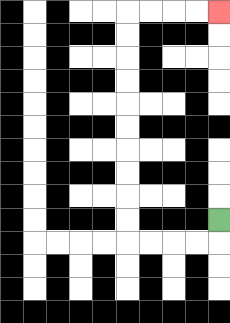{'start': '[9, 9]', 'end': '[9, 0]', 'path_directions': 'D,L,L,L,L,U,U,U,U,U,U,U,U,U,U,R,R,R,R', 'path_coordinates': '[[9, 9], [9, 10], [8, 10], [7, 10], [6, 10], [5, 10], [5, 9], [5, 8], [5, 7], [5, 6], [5, 5], [5, 4], [5, 3], [5, 2], [5, 1], [5, 0], [6, 0], [7, 0], [8, 0], [9, 0]]'}